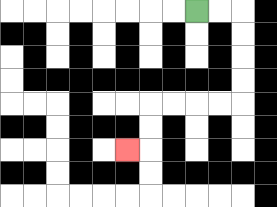{'start': '[8, 0]', 'end': '[5, 6]', 'path_directions': 'R,R,D,D,D,D,L,L,L,L,D,D,L', 'path_coordinates': '[[8, 0], [9, 0], [10, 0], [10, 1], [10, 2], [10, 3], [10, 4], [9, 4], [8, 4], [7, 4], [6, 4], [6, 5], [6, 6], [5, 6]]'}